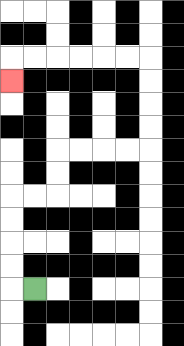{'start': '[1, 12]', 'end': '[0, 3]', 'path_directions': 'L,U,U,U,U,R,R,U,U,R,R,R,R,U,U,U,U,L,L,L,L,L,L,D', 'path_coordinates': '[[1, 12], [0, 12], [0, 11], [0, 10], [0, 9], [0, 8], [1, 8], [2, 8], [2, 7], [2, 6], [3, 6], [4, 6], [5, 6], [6, 6], [6, 5], [6, 4], [6, 3], [6, 2], [5, 2], [4, 2], [3, 2], [2, 2], [1, 2], [0, 2], [0, 3]]'}